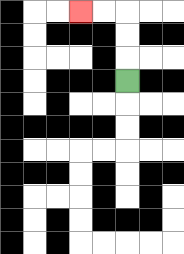{'start': '[5, 3]', 'end': '[3, 0]', 'path_directions': 'U,U,U,L,L', 'path_coordinates': '[[5, 3], [5, 2], [5, 1], [5, 0], [4, 0], [3, 0]]'}